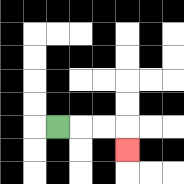{'start': '[2, 5]', 'end': '[5, 6]', 'path_directions': 'R,R,R,D', 'path_coordinates': '[[2, 5], [3, 5], [4, 5], [5, 5], [5, 6]]'}